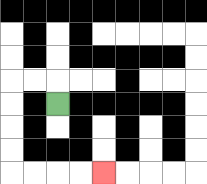{'start': '[2, 4]', 'end': '[4, 7]', 'path_directions': 'U,L,L,D,D,D,D,R,R,R,R', 'path_coordinates': '[[2, 4], [2, 3], [1, 3], [0, 3], [0, 4], [0, 5], [0, 6], [0, 7], [1, 7], [2, 7], [3, 7], [4, 7]]'}